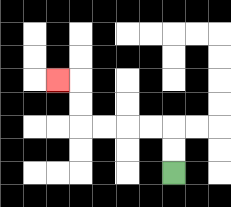{'start': '[7, 7]', 'end': '[2, 3]', 'path_directions': 'U,U,L,L,L,L,U,U,L', 'path_coordinates': '[[7, 7], [7, 6], [7, 5], [6, 5], [5, 5], [4, 5], [3, 5], [3, 4], [3, 3], [2, 3]]'}